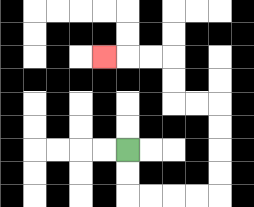{'start': '[5, 6]', 'end': '[4, 2]', 'path_directions': 'D,D,R,R,R,R,U,U,U,U,L,L,U,U,L,L,L', 'path_coordinates': '[[5, 6], [5, 7], [5, 8], [6, 8], [7, 8], [8, 8], [9, 8], [9, 7], [9, 6], [9, 5], [9, 4], [8, 4], [7, 4], [7, 3], [7, 2], [6, 2], [5, 2], [4, 2]]'}